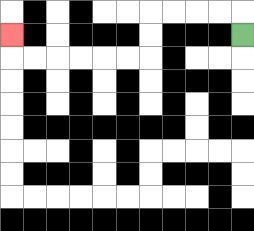{'start': '[10, 1]', 'end': '[0, 1]', 'path_directions': 'U,L,L,L,L,D,D,L,L,L,L,L,L,U', 'path_coordinates': '[[10, 1], [10, 0], [9, 0], [8, 0], [7, 0], [6, 0], [6, 1], [6, 2], [5, 2], [4, 2], [3, 2], [2, 2], [1, 2], [0, 2], [0, 1]]'}